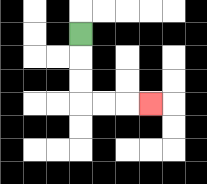{'start': '[3, 1]', 'end': '[6, 4]', 'path_directions': 'D,D,D,R,R,R', 'path_coordinates': '[[3, 1], [3, 2], [3, 3], [3, 4], [4, 4], [5, 4], [6, 4]]'}